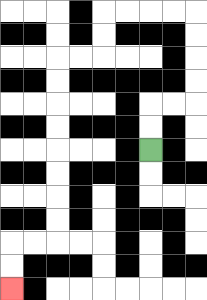{'start': '[6, 6]', 'end': '[0, 12]', 'path_directions': 'U,U,R,R,U,U,U,U,L,L,L,L,D,D,L,L,D,D,D,D,D,D,D,D,L,L,D,D', 'path_coordinates': '[[6, 6], [6, 5], [6, 4], [7, 4], [8, 4], [8, 3], [8, 2], [8, 1], [8, 0], [7, 0], [6, 0], [5, 0], [4, 0], [4, 1], [4, 2], [3, 2], [2, 2], [2, 3], [2, 4], [2, 5], [2, 6], [2, 7], [2, 8], [2, 9], [2, 10], [1, 10], [0, 10], [0, 11], [0, 12]]'}